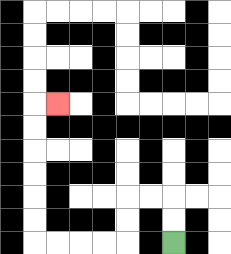{'start': '[7, 10]', 'end': '[2, 4]', 'path_directions': 'U,U,L,L,D,D,L,L,L,L,U,U,U,U,U,U,R', 'path_coordinates': '[[7, 10], [7, 9], [7, 8], [6, 8], [5, 8], [5, 9], [5, 10], [4, 10], [3, 10], [2, 10], [1, 10], [1, 9], [1, 8], [1, 7], [1, 6], [1, 5], [1, 4], [2, 4]]'}